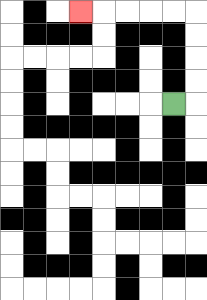{'start': '[7, 4]', 'end': '[3, 0]', 'path_directions': 'R,U,U,U,U,L,L,L,L,L', 'path_coordinates': '[[7, 4], [8, 4], [8, 3], [8, 2], [8, 1], [8, 0], [7, 0], [6, 0], [5, 0], [4, 0], [3, 0]]'}